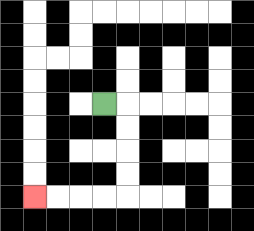{'start': '[4, 4]', 'end': '[1, 8]', 'path_directions': 'R,D,D,D,D,L,L,L,L', 'path_coordinates': '[[4, 4], [5, 4], [5, 5], [5, 6], [5, 7], [5, 8], [4, 8], [3, 8], [2, 8], [1, 8]]'}